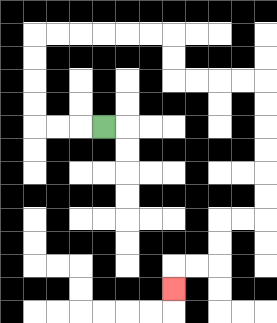{'start': '[4, 5]', 'end': '[7, 12]', 'path_directions': 'L,L,L,U,U,U,U,R,R,R,R,R,R,D,D,R,R,R,R,D,D,D,D,D,D,L,L,D,D,L,L,D', 'path_coordinates': '[[4, 5], [3, 5], [2, 5], [1, 5], [1, 4], [1, 3], [1, 2], [1, 1], [2, 1], [3, 1], [4, 1], [5, 1], [6, 1], [7, 1], [7, 2], [7, 3], [8, 3], [9, 3], [10, 3], [11, 3], [11, 4], [11, 5], [11, 6], [11, 7], [11, 8], [11, 9], [10, 9], [9, 9], [9, 10], [9, 11], [8, 11], [7, 11], [7, 12]]'}